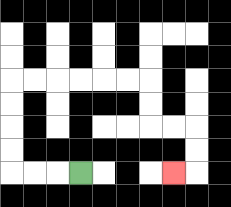{'start': '[3, 7]', 'end': '[7, 7]', 'path_directions': 'L,L,L,U,U,U,U,R,R,R,R,R,R,D,D,R,R,D,D,L', 'path_coordinates': '[[3, 7], [2, 7], [1, 7], [0, 7], [0, 6], [0, 5], [0, 4], [0, 3], [1, 3], [2, 3], [3, 3], [4, 3], [5, 3], [6, 3], [6, 4], [6, 5], [7, 5], [8, 5], [8, 6], [8, 7], [7, 7]]'}